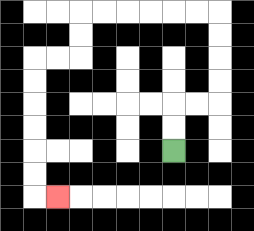{'start': '[7, 6]', 'end': '[2, 8]', 'path_directions': 'U,U,R,R,U,U,U,U,L,L,L,L,L,L,D,D,L,L,D,D,D,D,D,D,R', 'path_coordinates': '[[7, 6], [7, 5], [7, 4], [8, 4], [9, 4], [9, 3], [9, 2], [9, 1], [9, 0], [8, 0], [7, 0], [6, 0], [5, 0], [4, 0], [3, 0], [3, 1], [3, 2], [2, 2], [1, 2], [1, 3], [1, 4], [1, 5], [1, 6], [1, 7], [1, 8], [2, 8]]'}